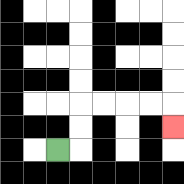{'start': '[2, 6]', 'end': '[7, 5]', 'path_directions': 'R,U,U,R,R,R,R,D', 'path_coordinates': '[[2, 6], [3, 6], [3, 5], [3, 4], [4, 4], [5, 4], [6, 4], [7, 4], [7, 5]]'}